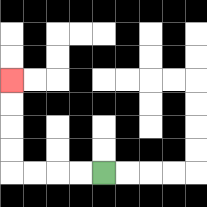{'start': '[4, 7]', 'end': '[0, 3]', 'path_directions': 'L,L,L,L,U,U,U,U', 'path_coordinates': '[[4, 7], [3, 7], [2, 7], [1, 7], [0, 7], [0, 6], [0, 5], [0, 4], [0, 3]]'}